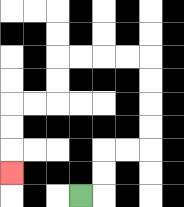{'start': '[3, 8]', 'end': '[0, 7]', 'path_directions': 'R,U,U,R,R,U,U,U,U,L,L,L,L,D,D,L,L,D,D,D', 'path_coordinates': '[[3, 8], [4, 8], [4, 7], [4, 6], [5, 6], [6, 6], [6, 5], [6, 4], [6, 3], [6, 2], [5, 2], [4, 2], [3, 2], [2, 2], [2, 3], [2, 4], [1, 4], [0, 4], [0, 5], [0, 6], [0, 7]]'}